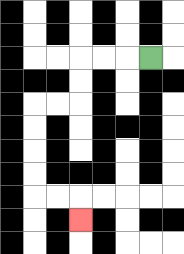{'start': '[6, 2]', 'end': '[3, 9]', 'path_directions': 'L,L,L,D,D,L,L,D,D,D,D,R,R,D', 'path_coordinates': '[[6, 2], [5, 2], [4, 2], [3, 2], [3, 3], [3, 4], [2, 4], [1, 4], [1, 5], [1, 6], [1, 7], [1, 8], [2, 8], [3, 8], [3, 9]]'}